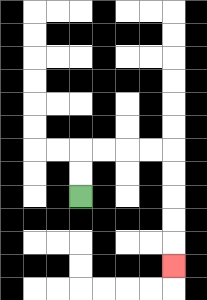{'start': '[3, 8]', 'end': '[7, 11]', 'path_directions': 'U,U,R,R,R,R,D,D,D,D,D', 'path_coordinates': '[[3, 8], [3, 7], [3, 6], [4, 6], [5, 6], [6, 6], [7, 6], [7, 7], [7, 8], [7, 9], [7, 10], [7, 11]]'}